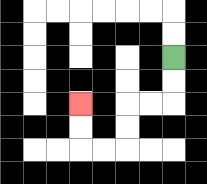{'start': '[7, 2]', 'end': '[3, 4]', 'path_directions': 'D,D,L,L,D,D,L,L,U,U', 'path_coordinates': '[[7, 2], [7, 3], [7, 4], [6, 4], [5, 4], [5, 5], [5, 6], [4, 6], [3, 6], [3, 5], [3, 4]]'}